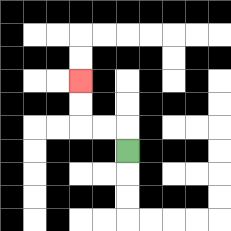{'start': '[5, 6]', 'end': '[3, 3]', 'path_directions': 'U,L,L,U,U', 'path_coordinates': '[[5, 6], [5, 5], [4, 5], [3, 5], [3, 4], [3, 3]]'}